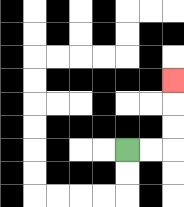{'start': '[5, 6]', 'end': '[7, 3]', 'path_directions': 'R,R,U,U,U', 'path_coordinates': '[[5, 6], [6, 6], [7, 6], [7, 5], [7, 4], [7, 3]]'}